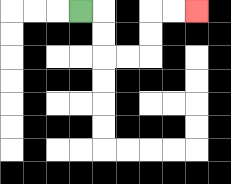{'start': '[3, 0]', 'end': '[8, 0]', 'path_directions': 'R,D,D,R,R,U,U,R,R', 'path_coordinates': '[[3, 0], [4, 0], [4, 1], [4, 2], [5, 2], [6, 2], [6, 1], [6, 0], [7, 0], [8, 0]]'}